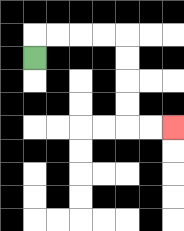{'start': '[1, 2]', 'end': '[7, 5]', 'path_directions': 'U,R,R,R,R,D,D,D,D,R,R', 'path_coordinates': '[[1, 2], [1, 1], [2, 1], [3, 1], [4, 1], [5, 1], [5, 2], [5, 3], [5, 4], [5, 5], [6, 5], [7, 5]]'}